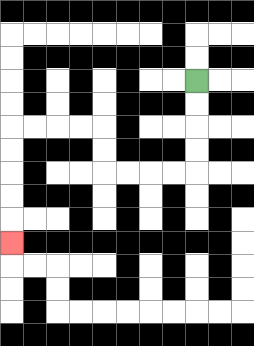{'start': '[8, 3]', 'end': '[0, 10]', 'path_directions': 'D,D,D,D,L,L,L,L,U,U,L,L,L,L,D,D,D,D,D', 'path_coordinates': '[[8, 3], [8, 4], [8, 5], [8, 6], [8, 7], [7, 7], [6, 7], [5, 7], [4, 7], [4, 6], [4, 5], [3, 5], [2, 5], [1, 5], [0, 5], [0, 6], [0, 7], [0, 8], [0, 9], [0, 10]]'}